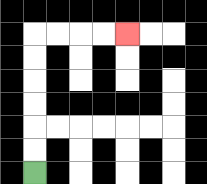{'start': '[1, 7]', 'end': '[5, 1]', 'path_directions': 'U,U,U,U,U,U,R,R,R,R', 'path_coordinates': '[[1, 7], [1, 6], [1, 5], [1, 4], [1, 3], [1, 2], [1, 1], [2, 1], [3, 1], [4, 1], [5, 1]]'}